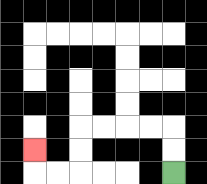{'start': '[7, 7]', 'end': '[1, 6]', 'path_directions': 'U,U,L,L,L,L,D,D,L,L,U', 'path_coordinates': '[[7, 7], [7, 6], [7, 5], [6, 5], [5, 5], [4, 5], [3, 5], [3, 6], [3, 7], [2, 7], [1, 7], [1, 6]]'}